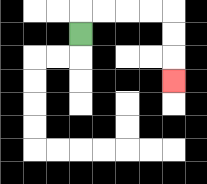{'start': '[3, 1]', 'end': '[7, 3]', 'path_directions': 'U,R,R,R,R,D,D,D', 'path_coordinates': '[[3, 1], [3, 0], [4, 0], [5, 0], [6, 0], [7, 0], [7, 1], [7, 2], [7, 3]]'}